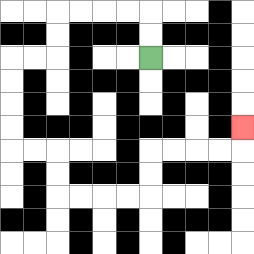{'start': '[6, 2]', 'end': '[10, 5]', 'path_directions': 'U,U,L,L,L,L,D,D,L,L,D,D,D,D,R,R,D,D,R,R,R,R,U,U,R,R,R,R,U', 'path_coordinates': '[[6, 2], [6, 1], [6, 0], [5, 0], [4, 0], [3, 0], [2, 0], [2, 1], [2, 2], [1, 2], [0, 2], [0, 3], [0, 4], [0, 5], [0, 6], [1, 6], [2, 6], [2, 7], [2, 8], [3, 8], [4, 8], [5, 8], [6, 8], [6, 7], [6, 6], [7, 6], [8, 6], [9, 6], [10, 6], [10, 5]]'}